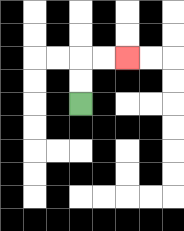{'start': '[3, 4]', 'end': '[5, 2]', 'path_directions': 'U,U,R,R', 'path_coordinates': '[[3, 4], [3, 3], [3, 2], [4, 2], [5, 2]]'}